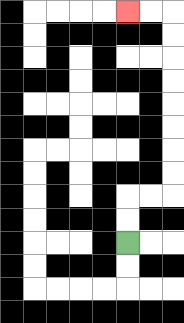{'start': '[5, 10]', 'end': '[5, 0]', 'path_directions': 'U,U,R,R,U,U,U,U,U,U,U,U,L,L', 'path_coordinates': '[[5, 10], [5, 9], [5, 8], [6, 8], [7, 8], [7, 7], [7, 6], [7, 5], [7, 4], [7, 3], [7, 2], [7, 1], [7, 0], [6, 0], [5, 0]]'}